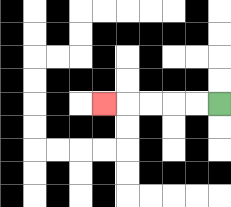{'start': '[9, 4]', 'end': '[4, 4]', 'path_directions': 'L,L,L,L,L', 'path_coordinates': '[[9, 4], [8, 4], [7, 4], [6, 4], [5, 4], [4, 4]]'}